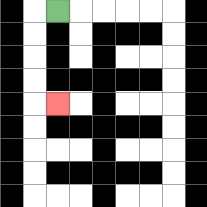{'start': '[2, 0]', 'end': '[2, 4]', 'path_directions': 'L,D,D,D,D,R', 'path_coordinates': '[[2, 0], [1, 0], [1, 1], [1, 2], [1, 3], [1, 4], [2, 4]]'}